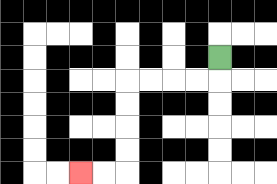{'start': '[9, 2]', 'end': '[3, 7]', 'path_directions': 'D,L,L,L,L,D,D,D,D,L,L', 'path_coordinates': '[[9, 2], [9, 3], [8, 3], [7, 3], [6, 3], [5, 3], [5, 4], [5, 5], [5, 6], [5, 7], [4, 7], [3, 7]]'}